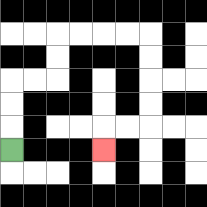{'start': '[0, 6]', 'end': '[4, 6]', 'path_directions': 'U,U,U,R,R,U,U,R,R,R,R,D,D,D,D,L,L,D', 'path_coordinates': '[[0, 6], [0, 5], [0, 4], [0, 3], [1, 3], [2, 3], [2, 2], [2, 1], [3, 1], [4, 1], [5, 1], [6, 1], [6, 2], [6, 3], [6, 4], [6, 5], [5, 5], [4, 5], [4, 6]]'}